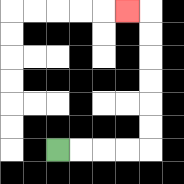{'start': '[2, 6]', 'end': '[5, 0]', 'path_directions': 'R,R,R,R,U,U,U,U,U,U,L', 'path_coordinates': '[[2, 6], [3, 6], [4, 6], [5, 6], [6, 6], [6, 5], [6, 4], [6, 3], [6, 2], [6, 1], [6, 0], [5, 0]]'}